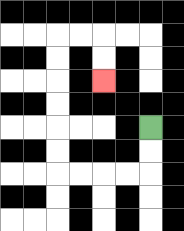{'start': '[6, 5]', 'end': '[4, 3]', 'path_directions': 'D,D,L,L,L,L,U,U,U,U,U,U,R,R,D,D', 'path_coordinates': '[[6, 5], [6, 6], [6, 7], [5, 7], [4, 7], [3, 7], [2, 7], [2, 6], [2, 5], [2, 4], [2, 3], [2, 2], [2, 1], [3, 1], [4, 1], [4, 2], [4, 3]]'}